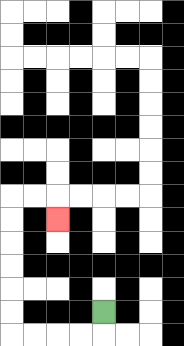{'start': '[4, 13]', 'end': '[2, 9]', 'path_directions': 'D,L,L,L,L,U,U,U,U,U,U,R,R,D', 'path_coordinates': '[[4, 13], [4, 14], [3, 14], [2, 14], [1, 14], [0, 14], [0, 13], [0, 12], [0, 11], [0, 10], [0, 9], [0, 8], [1, 8], [2, 8], [2, 9]]'}